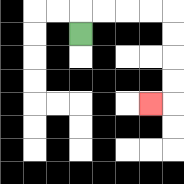{'start': '[3, 1]', 'end': '[6, 4]', 'path_directions': 'U,R,R,R,R,D,D,D,D,L', 'path_coordinates': '[[3, 1], [3, 0], [4, 0], [5, 0], [6, 0], [7, 0], [7, 1], [7, 2], [7, 3], [7, 4], [6, 4]]'}